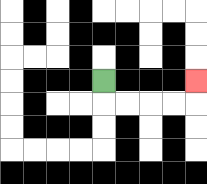{'start': '[4, 3]', 'end': '[8, 3]', 'path_directions': 'D,R,R,R,R,U', 'path_coordinates': '[[4, 3], [4, 4], [5, 4], [6, 4], [7, 4], [8, 4], [8, 3]]'}